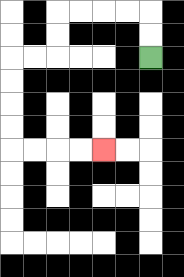{'start': '[6, 2]', 'end': '[4, 6]', 'path_directions': 'U,U,L,L,L,L,D,D,L,L,D,D,D,D,R,R,R,R', 'path_coordinates': '[[6, 2], [6, 1], [6, 0], [5, 0], [4, 0], [3, 0], [2, 0], [2, 1], [2, 2], [1, 2], [0, 2], [0, 3], [0, 4], [0, 5], [0, 6], [1, 6], [2, 6], [3, 6], [4, 6]]'}